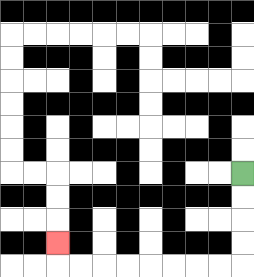{'start': '[10, 7]', 'end': '[2, 10]', 'path_directions': 'D,D,D,D,L,L,L,L,L,L,L,L,U', 'path_coordinates': '[[10, 7], [10, 8], [10, 9], [10, 10], [10, 11], [9, 11], [8, 11], [7, 11], [6, 11], [5, 11], [4, 11], [3, 11], [2, 11], [2, 10]]'}